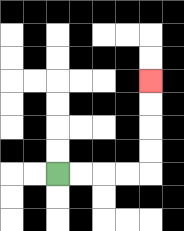{'start': '[2, 7]', 'end': '[6, 3]', 'path_directions': 'R,R,R,R,U,U,U,U', 'path_coordinates': '[[2, 7], [3, 7], [4, 7], [5, 7], [6, 7], [6, 6], [6, 5], [6, 4], [6, 3]]'}